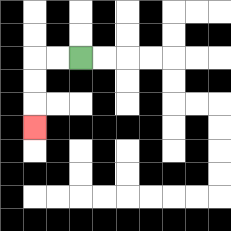{'start': '[3, 2]', 'end': '[1, 5]', 'path_directions': 'L,L,D,D,D', 'path_coordinates': '[[3, 2], [2, 2], [1, 2], [1, 3], [1, 4], [1, 5]]'}